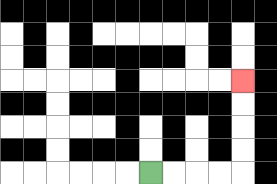{'start': '[6, 7]', 'end': '[10, 3]', 'path_directions': 'R,R,R,R,U,U,U,U', 'path_coordinates': '[[6, 7], [7, 7], [8, 7], [9, 7], [10, 7], [10, 6], [10, 5], [10, 4], [10, 3]]'}